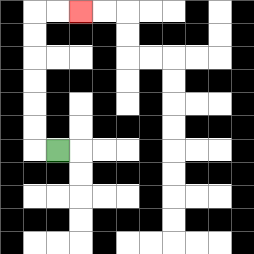{'start': '[2, 6]', 'end': '[3, 0]', 'path_directions': 'L,U,U,U,U,U,U,R,R', 'path_coordinates': '[[2, 6], [1, 6], [1, 5], [1, 4], [1, 3], [1, 2], [1, 1], [1, 0], [2, 0], [3, 0]]'}